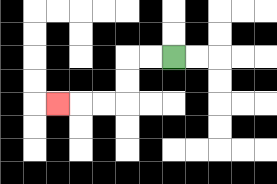{'start': '[7, 2]', 'end': '[2, 4]', 'path_directions': 'L,L,D,D,L,L,L', 'path_coordinates': '[[7, 2], [6, 2], [5, 2], [5, 3], [5, 4], [4, 4], [3, 4], [2, 4]]'}